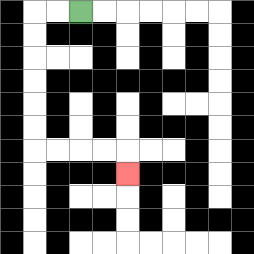{'start': '[3, 0]', 'end': '[5, 7]', 'path_directions': 'L,L,D,D,D,D,D,D,R,R,R,R,D', 'path_coordinates': '[[3, 0], [2, 0], [1, 0], [1, 1], [1, 2], [1, 3], [1, 4], [1, 5], [1, 6], [2, 6], [3, 6], [4, 6], [5, 6], [5, 7]]'}